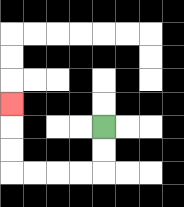{'start': '[4, 5]', 'end': '[0, 4]', 'path_directions': 'D,D,L,L,L,L,U,U,U', 'path_coordinates': '[[4, 5], [4, 6], [4, 7], [3, 7], [2, 7], [1, 7], [0, 7], [0, 6], [0, 5], [0, 4]]'}